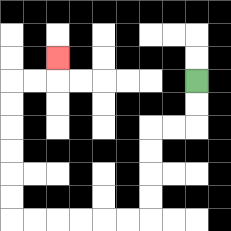{'start': '[8, 3]', 'end': '[2, 2]', 'path_directions': 'D,D,L,L,D,D,D,D,L,L,L,L,L,L,U,U,U,U,U,U,R,R,U', 'path_coordinates': '[[8, 3], [8, 4], [8, 5], [7, 5], [6, 5], [6, 6], [6, 7], [6, 8], [6, 9], [5, 9], [4, 9], [3, 9], [2, 9], [1, 9], [0, 9], [0, 8], [0, 7], [0, 6], [0, 5], [0, 4], [0, 3], [1, 3], [2, 3], [2, 2]]'}